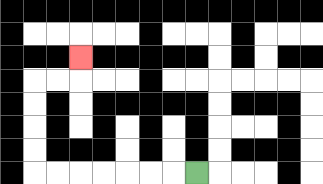{'start': '[8, 7]', 'end': '[3, 2]', 'path_directions': 'L,L,L,L,L,L,L,U,U,U,U,R,R,U', 'path_coordinates': '[[8, 7], [7, 7], [6, 7], [5, 7], [4, 7], [3, 7], [2, 7], [1, 7], [1, 6], [1, 5], [1, 4], [1, 3], [2, 3], [3, 3], [3, 2]]'}